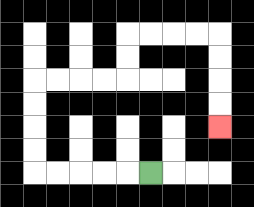{'start': '[6, 7]', 'end': '[9, 5]', 'path_directions': 'L,L,L,L,L,U,U,U,U,R,R,R,R,U,U,R,R,R,R,D,D,D,D', 'path_coordinates': '[[6, 7], [5, 7], [4, 7], [3, 7], [2, 7], [1, 7], [1, 6], [1, 5], [1, 4], [1, 3], [2, 3], [3, 3], [4, 3], [5, 3], [5, 2], [5, 1], [6, 1], [7, 1], [8, 1], [9, 1], [9, 2], [9, 3], [9, 4], [9, 5]]'}